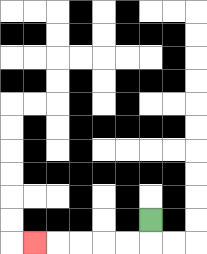{'start': '[6, 9]', 'end': '[1, 10]', 'path_directions': 'D,L,L,L,L,L', 'path_coordinates': '[[6, 9], [6, 10], [5, 10], [4, 10], [3, 10], [2, 10], [1, 10]]'}